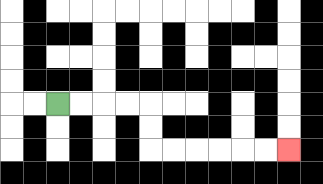{'start': '[2, 4]', 'end': '[12, 6]', 'path_directions': 'R,R,R,R,D,D,R,R,R,R,R,R', 'path_coordinates': '[[2, 4], [3, 4], [4, 4], [5, 4], [6, 4], [6, 5], [6, 6], [7, 6], [8, 6], [9, 6], [10, 6], [11, 6], [12, 6]]'}